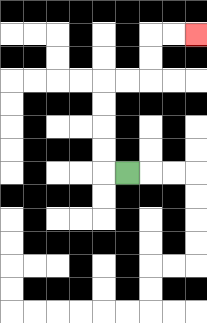{'start': '[5, 7]', 'end': '[8, 1]', 'path_directions': 'L,U,U,U,U,R,R,U,U,R,R', 'path_coordinates': '[[5, 7], [4, 7], [4, 6], [4, 5], [4, 4], [4, 3], [5, 3], [6, 3], [6, 2], [6, 1], [7, 1], [8, 1]]'}